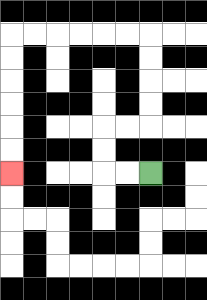{'start': '[6, 7]', 'end': '[0, 7]', 'path_directions': 'L,L,U,U,R,R,U,U,U,U,L,L,L,L,L,L,D,D,D,D,D,D', 'path_coordinates': '[[6, 7], [5, 7], [4, 7], [4, 6], [4, 5], [5, 5], [6, 5], [6, 4], [6, 3], [6, 2], [6, 1], [5, 1], [4, 1], [3, 1], [2, 1], [1, 1], [0, 1], [0, 2], [0, 3], [0, 4], [0, 5], [0, 6], [0, 7]]'}